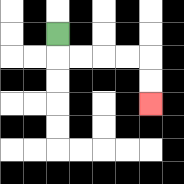{'start': '[2, 1]', 'end': '[6, 4]', 'path_directions': 'D,R,R,R,R,D,D', 'path_coordinates': '[[2, 1], [2, 2], [3, 2], [4, 2], [5, 2], [6, 2], [6, 3], [6, 4]]'}